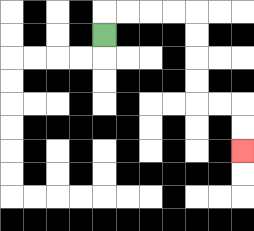{'start': '[4, 1]', 'end': '[10, 6]', 'path_directions': 'U,R,R,R,R,D,D,D,D,R,R,D,D', 'path_coordinates': '[[4, 1], [4, 0], [5, 0], [6, 0], [7, 0], [8, 0], [8, 1], [8, 2], [8, 3], [8, 4], [9, 4], [10, 4], [10, 5], [10, 6]]'}